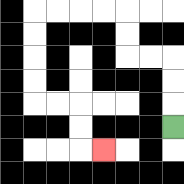{'start': '[7, 5]', 'end': '[4, 6]', 'path_directions': 'U,U,U,L,L,U,U,L,L,L,L,D,D,D,D,R,R,D,D,R', 'path_coordinates': '[[7, 5], [7, 4], [7, 3], [7, 2], [6, 2], [5, 2], [5, 1], [5, 0], [4, 0], [3, 0], [2, 0], [1, 0], [1, 1], [1, 2], [1, 3], [1, 4], [2, 4], [3, 4], [3, 5], [3, 6], [4, 6]]'}